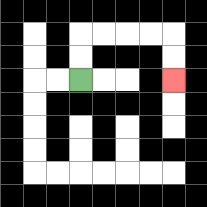{'start': '[3, 3]', 'end': '[7, 3]', 'path_directions': 'U,U,R,R,R,R,D,D', 'path_coordinates': '[[3, 3], [3, 2], [3, 1], [4, 1], [5, 1], [6, 1], [7, 1], [7, 2], [7, 3]]'}